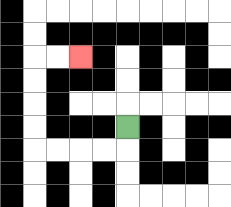{'start': '[5, 5]', 'end': '[3, 2]', 'path_directions': 'D,L,L,L,L,U,U,U,U,R,R', 'path_coordinates': '[[5, 5], [5, 6], [4, 6], [3, 6], [2, 6], [1, 6], [1, 5], [1, 4], [1, 3], [1, 2], [2, 2], [3, 2]]'}